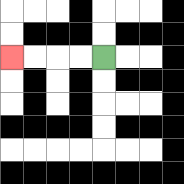{'start': '[4, 2]', 'end': '[0, 2]', 'path_directions': 'L,L,L,L', 'path_coordinates': '[[4, 2], [3, 2], [2, 2], [1, 2], [0, 2]]'}